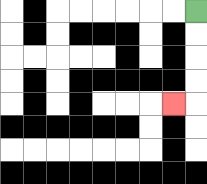{'start': '[8, 0]', 'end': '[7, 4]', 'path_directions': 'D,D,D,D,L', 'path_coordinates': '[[8, 0], [8, 1], [8, 2], [8, 3], [8, 4], [7, 4]]'}